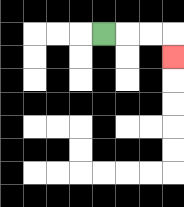{'start': '[4, 1]', 'end': '[7, 2]', 'path_directions': 'R,R,R,D', 'path_coordinates': '[[4, 1], [5, 1], [6, 1], [7, 1], [7, 2]]'}